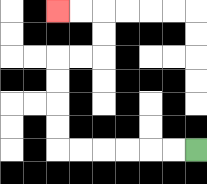{'start': '[8, 6]', 'end': '[2, 0]', 'path_directions': 'L,L,L,L,L,L,U,U,U,U,R,R,U,U,L,L', 'path_coordinates': '[[8, 6], [7, 6], [6, 6], [5, 6], [4, 6], [3, 6], [2, 6], [2, 5], [2, 4], [2, 3], [2, 2], [3, 2], [4, 2], [4, 1], [4, 0], [3, 0], [2, 0]]'}